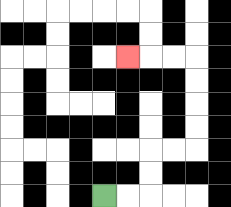{'start': '[4, 8]', 'end': '[5, 2]', 'path_directions': 'R,R,U,U,R,R,U,U,U,U,L,L,L', 'path_coordinates': '[[4, 8], [5, 8], [6, 8], [6, 7], [6, 6], [7, 6], [8, 6], [8, 5], [8, 4], [8, 3], [8, 2], [7, 2], [6, 2], [5, 2]]'}